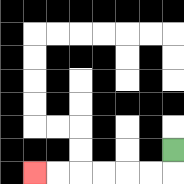{'start': '[7, 6]', 'end': '[1, 7]', 'path_directions': 'D,L,L,L,L,L,L', 'path_coordinates': '[[7, 6], [7, 7], [6, 7], [5, 7], [4, 7], [3, 7], [2, 7], [1, 7]]'}